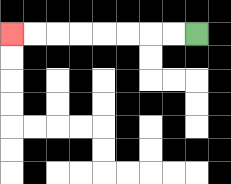{'start': '[8, 1]', 'end': '[0, 1]', 'path_directions': 'L,L,L,L,L,L,L,L', 'path_coordinates': '[[8, 1], [7, 1], [6, 1], [5, 1], [4, 1], [3, 1], [2, 1], [1, 1], [0, 1]]'}